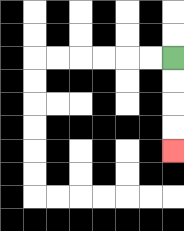{'start': '[7, 2]', 'end': '[7, 6]', 'path_directions': 'D,D,D,D', 'path_coordinates': '[[7, 2], [7, 3], [7, 4], [7, 5], [7, 6]]'}